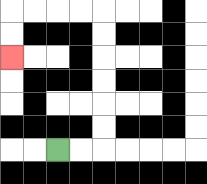{'start': '[2, 6]', 'end': '[0, 2]', 'path_directions': 'R,R,U,U,U,U,U,U,L,L,L,L,D,D', 'path_coordinates': '[[2, 6], [3, 6], [4, 6], [4, 5], [4, 4], [4, 3], [4, 2], [4, 1], [4, 0], [3, 0], [2, 0], [1, 0], [0, 0], [0, 1], [0, 2]]'}